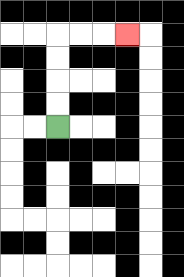{'start': '[2, 5]', 'end': '[5, 1]', 'path_directions': 'U,U,U,U,R,R,R', 'path_coordinates': '[[2, 5], [2, 4], [2, 3], [2, 2], [2, 1], [3, 1], [4, 1], [5, 1]]'}